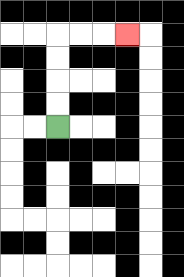{'start': '[2, 5]', 'end': '[5, 1]', 'path_directions': 'U,U,U,U,R,R,R', 'path_coordinates': '[[2, 5], [2, 4], [2, 3], [2, 2], [2, 1], [3, 1], [4, 1], [5, 1]]'}